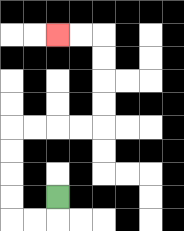{'start': '[2, 8]', 'end': '[2, 1]', 'path_directions': 'D,L,L,U,U,U,U,R,R,R,R,U,U,U,U,L,L', 'path_coordinates': '[[2, 8], [2, 9], [1, 9], [0, 9], [0, 8], [0, 7], [0, 6], [0, 5], [1, 5], [2, 5], [3, 5], [4, 5], [4, 4], [4, 3], [4, 2], [4, 1], [3, 1], [2, 1]]'}